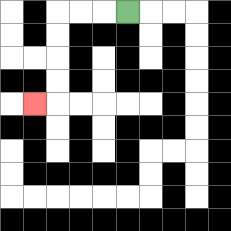{'start': '[5, 0]', 'end': '[1, 4]', 'path_directions': 'L,L,L,D,D,D,D,L', 'path_coordinates': '[[5, 0], [4, 0], [3, 0], [2, 0], [2, 1], [2, 2], [2, 3], [2, 4], [1, 4]]'}